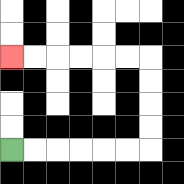{'start': '[0, 6]', 'end': '[0, 2]', 'path_directions': 'R,R,R,R,R,R,U,U,U,U,L,L,L,L,L,L', 'path_coordinates': '[[0, 6], [1, 6], [2, 6], [3, 6], [4, 6], [5, 6], [6, 6], [6, 5], [6, 4], [6, 3], [6, 2], [5, 2], [4, 2], [3, 2], [2, 2], [1, 2], [0, 2]]'}